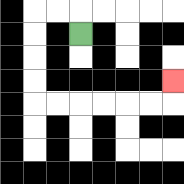{'start': '[3, 1]', 'end': '[7, 3]', 'path_directions': 'U,L,L,D,D,D,D,R,R,R,R,R,R,U', 'path_coordinates': '[[3, 1], [3, 0], [2, 0], [1, 0], [1, 1], [1, 2], [1, 3], [1, 4], [2, 4], [3, 4], [4, 4], [5, 4], [6, 4], [7, 4], [7, 3]]'}